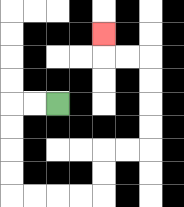{'start': '[2, 4]', 'end': '[4, 1]', 'path_directions': 'L,L,D,D,D,D,R,R,R,R,U,U,R,R,U,U,U,U,L,L,U', 'path_coordinates': '[[2, 4], [1, 4], [0, 4], [0, 5], [0, 6], [0, 7], [0, 8], [1, 8], [2, 8], [3, 8], [4, 8], [4, 7], [4, 6], [5, 6], [6, 6], [6, 5], [6, 4], [6, 3], [6, 2], [5, 2], [4, 2], [4, 1]]'}